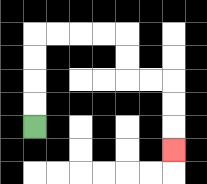{'start': '[1, 5]', 'end': '[7, 6]', 'path_directions': 'U,U,U,U,R,R,R,R,D,D,R,R,D,D,D', 'path_coordinates': '[[1, 5], [1, 4], [1, 3], [1, 2], [1, 1], [2, 1], [3, 1], [4, 1], [5, 1], [5, 2], [5, 3], [6, 3], [7, 3], [7, 4], [7, 5], [7, 6]]'}